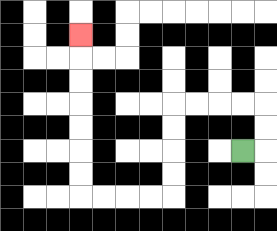{'start': '[10, 6]', 'end': '[3, 1]', 'path_directions': 'R,U,U,L,L,L,L,D,D,D,D,L,L,L,L,U,U,U,U,U,U,U', 'path_coordinates': '[[10, 6], [11, 6], [11, 5], [11, 4], [10, 4], [9, 4], [8, 4], [7, 4], [7, 5], [7, 6], [7, 7], [7, 8], [6, 8], [5, 8], [4, 8], [3, 8], [3, 7], [3, 6], [3, 5], [3, 4], [3, 3], [3, 2], [3, 1]]'}